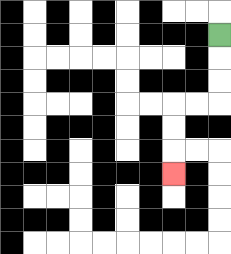{'start': '[9, 1]', 'end': '[7, 7]', 'path_directions': 'D,D,D,L,L,D,D,D', 'path_coordinates': '[[9, 1], [9, 2], [9, 3], [9, 4], [8, 4], [7, 4], [7, 5], [7, 6], [7, 7]]'}